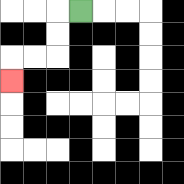{'start': '[3, 0]', 'end': '[0, 3]', 'path_directions': 'L,D,D,L,L,D', 'path_coordinates': '[[3, 0], [2, 0], [2, 1], [2, 2], [1, 2], [0, 2], [0, 3]]'}